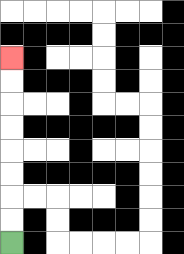{'start': '[0, 10]', 'end': '[0, 2]', 'path_directions': 'U,U,U,U,U,U,U,U', 'path_coordinates': '[[0, 10], [0, 9], [0, 8], [0, 7], [0, 6], [0, 5], [0, 4], [0, 3], [0, 2]]'}